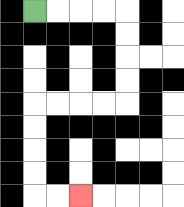{'start': '[1, 0]', 'end': '[3, 8]', 'path_directions': 'R,R,R,R,D,D,D,D,L,L,L,L,D,D,D,D,R,R', 'path_coordinates': '[[1, 0], [2, 0], [3, 0], [4, 0], [5, 0], [5, 1], [5, 2], [5, 3], [5, 4], [4, 4], [3, 4], [2, 4], [1, 4], [1, 5], [1, 6], [1, 7], [1, 8], [2, 8], [3, 8]]'}